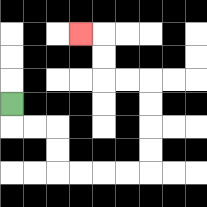{'start': '[0, 4]', 'end': '[3, 1]', 'path_directions': 'D,R,R,D,D,R,R,R,R,U,U,U,U,L,L,U,U,L', 'path_coordinates': '[[0, 4], [0, 5], [1, 5], [2, 5], [2, 6], [2, 7], [3, 7], [4, 7], [5, 7], [6, 7], [6, 6], [6, 5], [6, 4], [6, 3], [5, 3], [4, 3], [4, 2], [4, 1], [3, 1]]'}